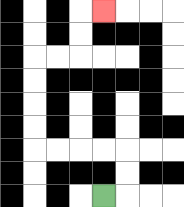{'start': '[4, 8]', 'end': '[4, 0]', 'path_directions': 'R,U,U,L,L,L,L,U,U,U,U,R,R,U,U,R', 'path_coordinates': '[[4, 8], [5, 8], [5, 7], [5, 6], [4, 6], [3, 6], [2, 6], [1, 6], [1, 5], [1, 4], [1, 3], [1, 2], [2, 2], [3, 2], [3, 1], [3, 0], [4, 0]]'}